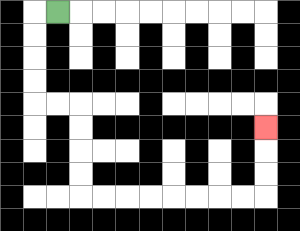{'start': '[2, 0]', 'end': '[11, 5]', 'path_directions': 'L,D,D,D,D,R,R,D,D,D,D,R,R,R,R,R,R,R,R,U,U,U', 'path_coordinates': '[[2, 0], [1, 0], [1, 1], [1, 2], [1, 3], [1, 4], [2, 4], [3, 4], [3, 5], [3, 6], [3, 7], [3, 8], [4, 8], [5, 8], [6, 8], [7, 8], [8, 8], [9, 8], [10, 8], [11, 8], [11, 7], [11, 6], [11, 5]]'}